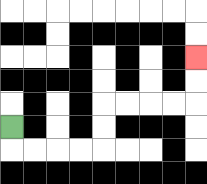{'start': '[0, 5]', 'end': '[8, 2]', 'path_directions': 'D,R,R,R,R,U,U,R,R,R,R,U,U', 'path_coordinates': '[[0, 5], [0, 6], [1, 6], [2, 6], [3, 6], [4, 6], [4, 5], [4, 4], [5, 4], [6, 4], [7, 4], [8, 4], [8, 3], [8, 2]]'}